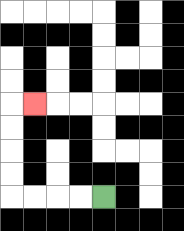{'start': '[4, 8]', 'end': '[1, 4]', 'path_directions': 'L,L,L,L,U,U,U,U,R', 'path_coordinates': '[[4, 8], [3, 8], [2, 8], [1, 8], [0, 8], [0, 7], [0, 6], [0, 5], [0, 4], [1, 4]]'}